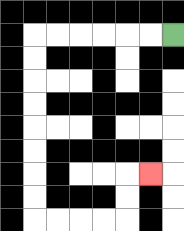{'start': '[7, 1]', 'end': '[6, 7]', 'path_directions': 'L,L,L,L,L,L,D,D,D,D,D,D,D,D,R,R,R,R,U,U,R', 'path_coordinates': '[[7, 1], [6, 1], [5, 1], [4, 1], [3, 1], [2, 1], [1, 1], [1, 2], [1, 3], [1, 4], [1, 5], [1, 6], [1, 7], [1, 8], [1, 9], [2, 9], [3, 9], [4, 9], [5, 9], [5, 8], [5, 7], [6, 7]]'}